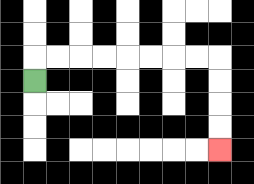{'start': '[1, 3]', 'end': '[9, 6]', 'path_directions': 'U,R,R,R,R,R,R,R,R,D,D,D,D', 'path_coordinates': '[[1, 3], [1, 2], [2, 2], [3, 2], [4, 2], [5, 2], [6, 2], [7, 2], [8, 2], [9, 2], [9, 3], [9, 4], [9, 5], [9, 6]]'}